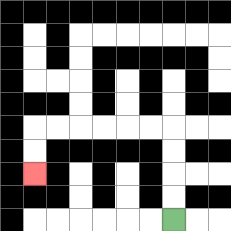{'start': '[7, 9]', 'end': '[1, 7]', 'path_directions': 'U,U,U,U,L,L,L,L,L,L,D,D', 'path_coordinates': '[[7, 9], [7, 8], [7, 7], [7, 6], [7, 5], [6, 5], [5, 5], [4, 5], [3, 5], [2, 5], [1, 5], [1, 6], [1, 7]]'}